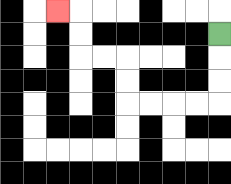{'start': '[9, 1]', 'end': '[2, 0]', 'path_directions': 'D,D,D,L,L,L,L,U,U,L,L,U,U,L', 'path_coordinates': '[[9, 1], [9, 2], [9, 3], [9, 4], [8, 4], [7, 4], [6, 4], [5, 4], [5, 3], [5, 2], [4, 2], [3, 2], [3, 1], [3, 0], [2, 0]]'}